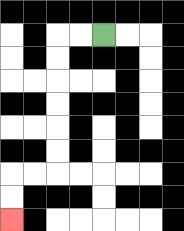{'start': '[4, 1]', 'end': '[0, 9]', 'path_directions': 'L,L,D,D,D,D,D,D,L,L,D,D', 'path_coordinates': '[[4, 1], [3, 1], [2, 1], [2, 2], [2, 3], [2, 4], [2, 5], [2, 6], [2, 7], [1, 7], [0, 7], [0, 8], [0, 9]]'}